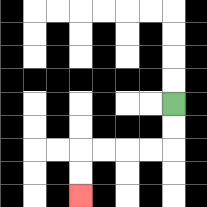{'start': '[7, 4]', 'end': '[3, 8]', 'path_directions': 'D,D,L,L,L,L,D,D', 'path_coordinates': '[[7, 4], [7, 5], [7, 6], [6, 6], [5, 6], [4, 6], [3, 6], [3, 7], [3, 8]]'}